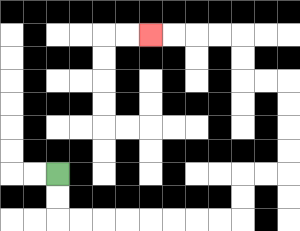{'start': '[2, 7]', 'end': '[6, 1]', 'path_directions': 'D,D,R,R,R,R,R,R,R,R,U,U,R,R,U,U,U,U,L,L,U,U,L,L,L,L', 'path_coordinates': '[[2, 7], [2, 8], [2, 9], [3, 9], [4, 9], [5, 9], [6, 9], [7, 9], [8, 9], [9, 9], [10, 9], [10, 8], [10, 7], [11, 7], [12, 7], [12, 6], [12, 5], [12, 4], [12, 3], [11, 3], [10, 3], [10, 2], [10, 1], [9, 1], [8, 1], [7, 1], [6, 1]]'}